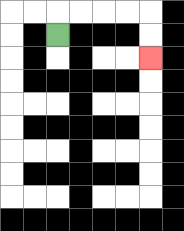{'start': '[2, 1]', 'end': '[6, 2]', 'path_directions': 'U,R,R,R,R,D,D', 'path_coordinates': '[[2, 1], [2, 0], [3, 0], [4, 0], [5, 0], [6, 0], [6, 1], [6, 2]]'}